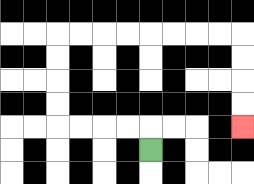{'start': '[6, 6]', 'end': '[10, 5]', 'path_directions': 'U,L,L,L,L,U,U,U,U,R,R,R,R,R,R,R,R,D,D,D,D', 'path_coordinates': '[[6, 6], [6, 5], [5, 5], [4, 5], [3, 5], [2, 5], [2, 4], [2, 3], [2, 2], [2, 1], [3, 1], [4, 1], [5, 1], [6, 1], [7, 1], [8, 1], [9, 1], [10, 1], [10, 2], [10, 3], [10, 4], [10, 5]]'}